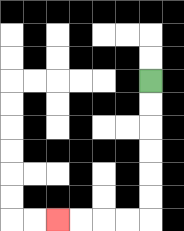{'start': '[6, 3]', 'end': '[2, 9]', 'path_directions': 'D,D,D,D,D,D,L,L,L,L', 'path_coordinates': '[[6, 3], [6, 4], [6, 5], [6, 6], [6, 7], [6, 8], [6, 9], [5, 9], [4, 9], [3, 9], [2, 9]]'}